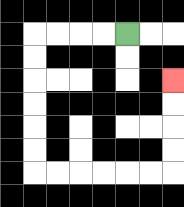{'start': '[5, 1]', 'end': '[7, 3]', 'path_directions': 'L,L,L,L,D,D,D,D,D,D,R,R,R,R,R,R,U,U,U,U', 'path_coordinates': '[[5, 1], [4, 1], [3, 1], [2, 1], [1, 1], [1, 2], [1, 3], [1, 4], [1, 5], [1, 6], [1, 7], [2, 7], [3, 7], [4, 7], [5, 7], [6, 7], [7, 7], [7, 6], [7, 5], [7, 4], [7, 3]]'}